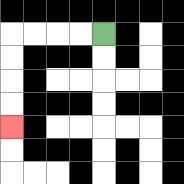{'start': '[4, 1]', 'end': '[0, 5]', 'path_directions': 'L,L,L,L,D,D,D,D', 'path_coordinates': '[[4, 1], [3, 1], [2, 1], [1, 1], [0, 1], [0, 2], [0, 3], [0, 4], [0, 5]]'}